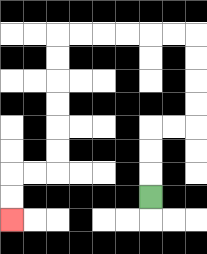{'start': '[6, 8]', 'end': '[0, 9]', 'path_directions': 'U,U,U,R,R,U,U,U,U,L,L,L,L,L,L,D,D,D,D,D,D,L,L,D,D', 'path_coordinates': '[[6, 8], [6, 7], [6, 6], [6, 5], [7, 5], [8, 5], [8, 4], [8, 3], [8, 2], [8, 1], [7, 1], [6, 1], [5, 1], [4, 1], [3, 1], [2, 1], [2, 2], [2, 3], [2, 4], [2, 5], [2, 6], [2, 7], [1, 7], [0, 7], [0, 8], [0, 9]]'}